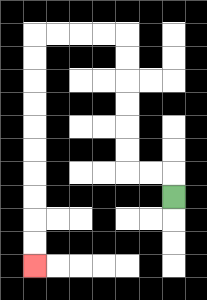{'start': '[7, 8]', 'end': '[1, 11]', 'path_directions': 'U,L,L,U,U,U,U,U,U,L,L,L,L,D,D,D,D,D,D,D,D,D,D', 'path_coordinates': '[[7, 8], [7, 7], [6, 7], [5, 7], [5, 6], [5, 5], [5, 4], [5, 3], [5, 2], [5, 1], [4, 1], [3, 1], [2, 1], [1, 1], [1, 2], [1, 3], [1, 4], [1, 5], [1, 6], [1, 7], [1, 8], [1, 9], [1, 10], [1, 11]]'}